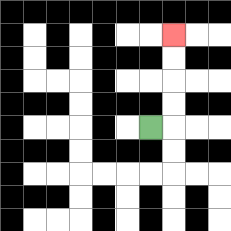{'start': '[6, 5]', 'end': '[7, 1]', 'path_directions': 'R,U,U,U,U', 'path_coordinates': '[[6, 5], [7, 5], [7, 4], [7, 3], [7, 2], [7, 1]]'}